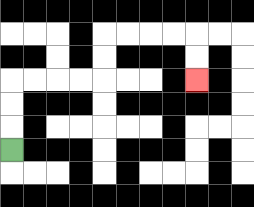{'start': '[0, 6]', 'end': '[8, 3]', 'path_directions': 'U,U,U,R,R,R,R,U,U,R,R,R,R,D,D', 'path_coordinates': '[[0, 6], [0, 5], [0, 4], [0, 3], [1, 3], [2, 3], [3, 3], [4, 3], [4, 2], [4, 1], [5, 1], [6, 1], [7, 1], [8, 1], [8, 2], [8, 3]]'}